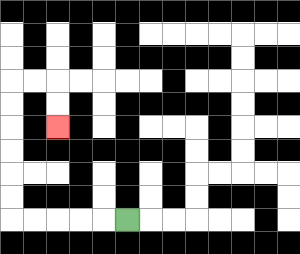{'start': '[5, 9]', 'end': '[2, 5]', 'path_directions': 'L,L,L,L,L,U,U,U,U,U,U,R,R,D,D', 'path_coordinates': '[[5, 9], [4, 9], [3, 9], [2, 9], [1, 9], [0, 9], [0, 8], [0, 7], [0, 6], [0, 5], [0, 4], [0, 3], [1, 3], [2, 3], [2, 4], [2, 5]]'}